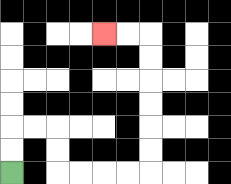{'start': '[0, 7]', 'end': '[4, 1]', 'path_directions': 'U,U,R,R,D,D,R,R,R,R,U,U,U,U,U,U,L,L', 'path_coordinates': '[[0, 7], [0, 6], [0, 5], [1, 5], [2, 5], [2, 6], [2, 7], [3, 7], [4, 7], [5, 7], [6, 7], [6, 6], [6, 5], [6, 4], [6, 3], [6, 2], [6, 1], [5, 1], [4, 1]]'}